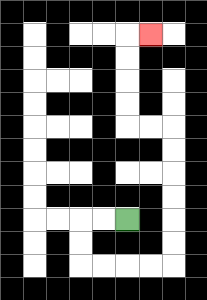{'start': '[5, 9]', 'end': '[6, 1]', 'path_directions': 'L,L,D,D,R,R,R,R,U,U,U,U,U,U,L,L,U,U,U,U,R', 'path_coordinates': '[[5, 9], [4, 9], [3, 9], [3, 10], [3, 11], [4, 11], [5, 11], [6, 11], [7, 11], [7, 10], [7, 9], [7, 8], [7, 7], [7, 6], [7, 5], [6, 5], [5, 5], [5, 4], [5, 3], [5, 2], [5, 1], [6, 1]]'}